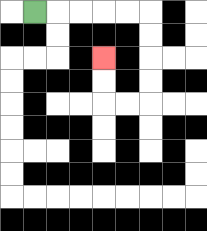{'start': '[1, 0]', 'end': '[4, 2]', 'path_directions': 'R,R,R,R,R,D,D,D,D,L,L,U,U', 'path_coordinates': '[[1, 0], [2, 0], [3, 0], [4, 0], [5, 0], [6, 0], [6, 1], [6, 2], [6, 3], [6, 4], [5, 4], [4, 4], [4, 3], [4, 2]]'}